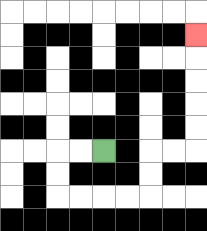{'start': '[4, 6]', 'end': '[8, 1]', 'path_directions': 'L,L,D,D,R,R,R,R,U,U,R,R,U,U,U,U,U', 'path_coordinates': '[[4, 6], [3, 6], [2, 6], [2, 7], [2, 8], [3, 8], [4, 8], [5, 8], [6, 8], [6, 7], [6, 6], [7, 6], [8, 6], [8, 5], [8, 4], [8, 3], [8, 2], [8, 1]]'}